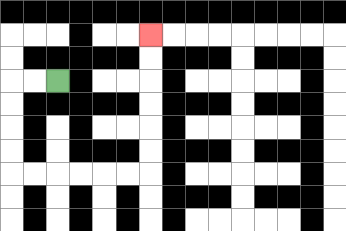{'start': '[2, 3]', 'end': '[6, 1]', 'path_directions': 'L,L,D,D,D,D,R,R,R,R,R,R,U,U,U,U,U,U', 'path_coordinates': '[[2, 3], [1, 3], [0, 3], [0, 4], [0, 5], [0, 6], [0, 7], [1, 7], [2, 7], [3, 7], [4, 7], [5, 7], [6, 7], [6, 6], [6, 5], [6, 4], [6, 3], [6, 2], [6, 1]]'}